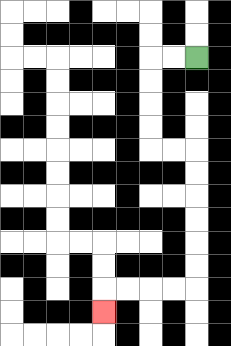{'start': '[8, 2]', 'end': '[4, 13]', 'path_directions': 'L,L,D,D,D,D,R,R,D,D,D,D,D,D,L,L,L,L,D', 'path_coordinates': '[[8, 2], [7, 2], [6, 2], [6, 3], [6, 4], [6, 5], [6, 6], [7, 6], [8, 6], [8, 7], [8, 8], [8, 9], [8, 10], [8, 11], [8, 12], [7, 12], [6, 12], [5, 12], [4, 12], [4, 13]]'}